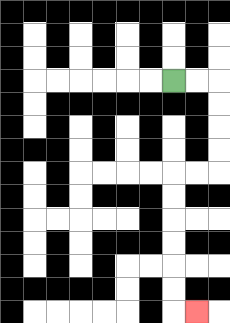{'start': '[7, 3]', 'end': '[8, 13]', 'path_directions': 'R,R,D,D,D,D,L,L,D,D,D,D,D,D,R', 'path_coordinates': '[[7, 3], [8, 3], [9, 3], [9, 4], [9, 5], [9, 6], [9, 7], [8, 7], [7, 7], [7, 8], [7, 9], [7, 10], [7, 11], [7, 12], [7, 13], [8, 13]]'}